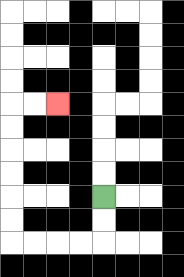{'start': '[4, 8]', 'end': '[2, 4]', 'path_directions': 'D,D,L,L,L,L,U,U,U,U,U,U,R,R', 'path_coordinates': '[[4, 8], [4, 9], [4, 10], [3, 10], [2, 10], [1, 10], [0, 10], [0, 9], [0, 8], [0, 7], [0, 6], [0, 5], [0, 4], [1, 4], [2, 4]]'}